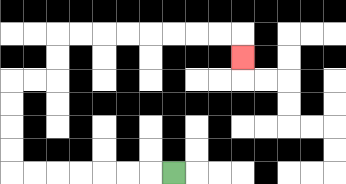{'start': '[7, 7]', 'end': '[10, 2]', 'path_directions': 'L,L,L,L,L,L,L,U,U,U,U,R,R,U,U,R,R,R,R,R,R,R,R,D', 'path_coordinates': '[[7, 7], [6, 7], [5, 7], [4, 7], [3, 7], [2, 7], [1, 7], [0, 7], [0, 6], [0, 5], [0, 4], [0, 3], [1, 3], [2, 3], [2, 2], [2, 1], [3, 1], [4, 1], [5, 1], [6, 1], [7, 1], [8, 1], [9, 1], [10, 1], [10, 2]]'}